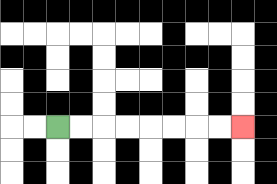{'start': '[2, 5]', 'end': '[10, 5]', 'path_directions': 'R,R,R,R,R,R,R,R', 'path_coordinates': '[[2, 5], [3, 5], [4, 5], [5, 5], [6, 5], [7, 5], [8, 5], [9, 5], [10, 5]]'}